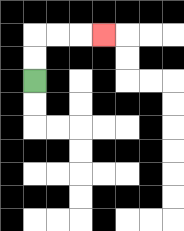{'start': '[1, 3]', 'end': '[4, 1]', 'path_directions': 'U,U,R,R,R', 'path_coordinates': '[[1, 3], [1, 2], [1, 1], [2, 1], [3, 1], [4, 1]]'}